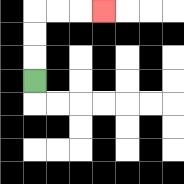{'start': '[1, 3]', 'end': '[4, 0]', 'path_directions': 'U,U,U,R,R,R', 'path_coordinates': '[[1, 3], [1, 2], [1, 1], [1, 0], [2, 0], [3, 0], [4, 0]]'}